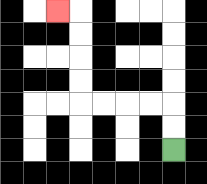{'start': '[7, 6]', 'end': '[2, 0]', 'path_directions': 'U,U,L,L,L,L,U,U,U,U,L', 'path_coordinates': '[[7, 6], [7, 5], [7, 4], [6, 4], [5, 4], [4, 4], [3, 4], [3, 3], [3, 2], [3, 1], [3, 0], [2, 0]]'}